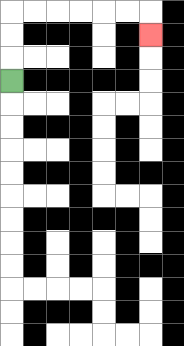{'start': '[0, 3]', 'end': '[6, 1]', 'path_directions': 'U,U,U,R,R,R,R,R,R,D', 'path_coordinates': '[[0, 3], [0, 2], [0, 1], [0, 0], [1, 0], [2, 0], [3, 0], [4, 0], [5, 0], [6, 0], [6, 1]]'}